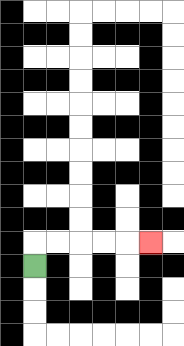{'start': '[1, 11]', 'end': '[6, 10]', 'path_directions': 'U,R,R,R,R,R', 'path_coordinates': '[[1, 11], [1, 10], [2, 10], [3, 10], [4, 10], [5, 10], [6, 10]]'}